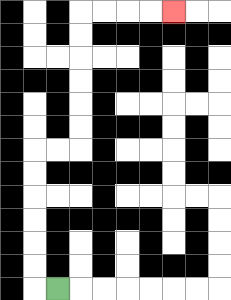{'start': '[2, 12]', 'end': '[7, 0]', 'path_directions': 'L,U,U,U,U,U,U,R,R,U,U,U,U,U,U,R,R,R,R', 'path_coordinates': '[[2, 12], [1, 12], [1, 11], [1, 10], [1, 9], [1, 8], [1, 7], [1, 6], [2, 6], [3, 6], [3, 5], [3, 4], [3, 3], [3, 2], [3, 1], [3, 0], [4, 0], [5, 0], [6, 0], [7, 0]]'}